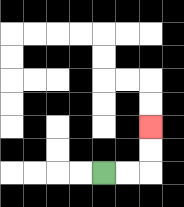{'start': '[4, 7]', 'end': '[6, 5]', 'path_directions': 'R,R,U,U', 'path_coordinates': '[[4, 7], [5, 7], [6, 7], [6, 6], [6, 5]]'}